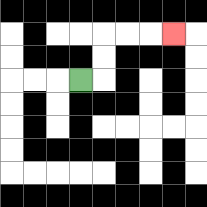{'start': '[3, 3]', 'end': '[7, 1]', 'path_directions': 'R,U,U,R,R,R', 'path_coordinates': '[[3, 3], [4, 3], [4, 2], [4, 1], [5, 1], [6, 1], [7, 1]]'}